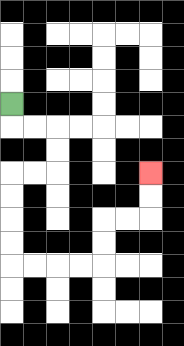{'start': '[0, 4]', 'end': '[6, 7]', 'path_directions': 'D,R,R,D,D,L,L,D,D,D,D,R,R,R,R,U,U,R,R,U,U', 'path_coordinates': '[[0, 4], [0, 5], [1, 5], [2, 5], [2, 6], [2, 7], [1, 7], [0, 7], [0, 8], [0, 9], [0, 10], [0, 11], [1, 11], [2, 11], [3, 11], [4, 11], [4, 10], [4, 9], [5, 9], [6, 9], [6, 8], [6, 7]]'}